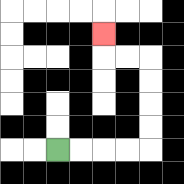{'start': '[2, 6]', 'end': '[4, 1]', 'path_directions': 'R,R,R,R,U,U,U,U,L,L,U', 'path_coordinates': '[[2, 6], [3, 6], [4, 6], [5, 6], [6, 6], [6, 5], [6, 4], [6, 3], [6, 2], [5, 2], [4, 2], [4, 1]]'}